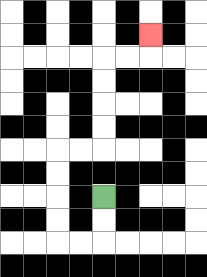{'start': '[4, 8]', 'end': '[6, 1]', 'path_directions': 'D,D,L,L,U,U,U,U,R,R,U,U,U,U,R,R,U', 'path_coordinates': '[[4, 8], [4, 9], [4, 10], [3, 10], [2, 10], [2, 9], [2, 8], [2, 7], [2, 6], [3, 6], [4, 6], [4, 5], [4, 4], [4, 3], [4, 2], [5, 2], [6, 2], [6, 1]]'}